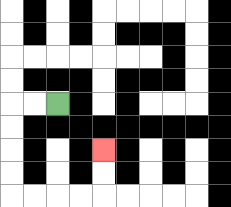{'start': '[2, 4]', 'end': '[4, 6]', 'path_directions': 'L,L,D,D,D,D,R,R,R,R,U,U', 'path_coordinates': '[[2, 4], [1, 4], [0, 4], [0, 5], [0, 6], [0, 7], [0, 8], [1, 8], [2, 8], [3, 8], [4, 8], [4, 7], [4, 6]]'}